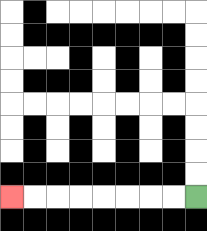{'start': '[8, 8]', 'end': '[0, 8]', 'path_directions': 'L,L,L,L,L,L,L,L', 'path_coordinates': '[[8, 8], [7, 8], [6, 8], [5, 8], [4, 8], [3, 8], [2, 8], [1, 8], [0, 8]]'}